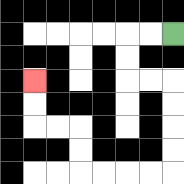{'start': '[7, 1]', 'end': '[1, 3]', 'path_directions': 'L,L,D,D,R,R,D,D,D,D,L,L,L,L,U,U,L,L,U,U', 'path_coordinates': '[[7, 1], [6, 1], [5, 1], [5, 2], [5, 3], [6, 3], [7, 3], [7, 4], [7, 5], [7, 6], [7, 7], [6, 7], [5, 7], [4, 7], [3, 7], [3, 6], [3, 5], [2, 5], [1, 5], [1, 4], [1, 3]]'}